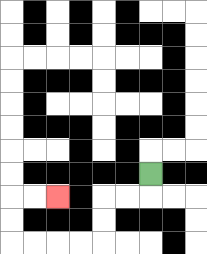{'start': '[6, 7]', 'end': '[2, 8]', 'path_directions': 'D,L,L,D,D,L,L,L,L,U,U,R,R', 'path_coordinates': '[[6, 7], [6, 8], [5, 8], [4, 8], [4, 9], [4, 10], [3, 10], [2, 10], [1, 10], [0, 10], [0, 9], [0, 8], [1, 8], [2, 8]]'}